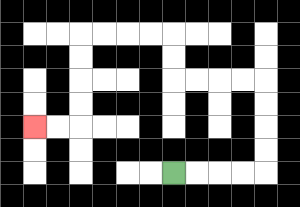{'start': '[7, 7]', 'end': '[1, 5]', 'path_directions': 'R,R,R,R,U,U,U,U,L,L,L,L,U,U,L,L,L,L,D,D,D,D,L,L', 'path_coordinates': '[[7, 7], [8, 7], [9, 7], [10, 7], [11, 7], [11, 6], [11, 5], [11, 4], [11, 3], [10, 3], [9, 3], [8, 3], [7, 3], [7, 2], [7, 1], [6, 1], [5, 1], [4, 1], [3, 1], [3, 2], [3, 3], [3, 4], [3, 5], [2, 5], [1, 5]]'}